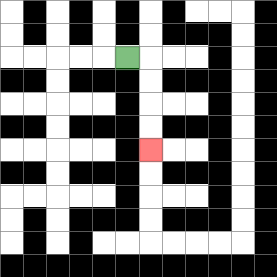{'start': '[5, 2]', 'end': '[6, 6]', 'path_directions': 'R,D,D,D,D', 'path_coordinates': '[[5, 2], [6, 2], [6, 3], [6, 4], [6, 5], [6, 6]]'}